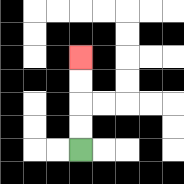{'start': '[3, 6]', 'end': '[3, 2]', 'path_directions': 'U,U,U,U', 'path_coordinates': '[[3, 6], [3, 5], [3, 4], [3, 3], [3, 2]]'}